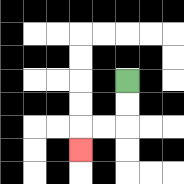{'start': '[5, 3]', 'end': '[3, 6]', 'path_directions': 'D,D,L,L,D', 'path_coordinates': '[[5, 3], [5, 4], [5, 5], [4, 5], [3, 5], [3, 6]]'}